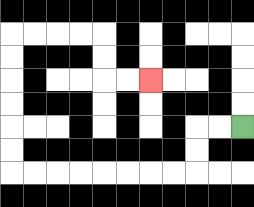{'start': '[10, 5]', 'end': '[6, 3]', 'path_directions': 'L,L,D,D,L,L,L,L,L,L,L,L,U,U,U,U,U,U,R,R,R,R,D,D,R,R', 'path_coordinates': '[[10, 5], [9, 5], [8, 5], [8, 6], [8, 7], [7, 7], [6, 7], [5, 7], [4, 7], [3, 7], [2, 7], [1, 7], [0, 7], [0, 6], [0, 5], [0, 4], [0, 3], [0, 2], [0, 1], [1, 1], [2, 1], [3, 1], [4, 1], [4, 2], [4, 3], [5, 3], [6, 3]]'}